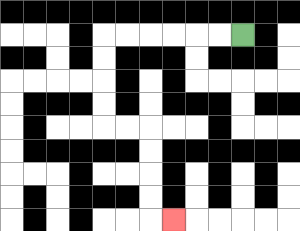{'start': '[10, 1]', 'end': '[7, 9]', 'path_directions': 'L,L,L,L,L,L,D,D,D,D,R,R,D,D,D,D,R', 'path_coordinates': '[[10, 1], [9, 1], [8, 1], [7, 1], [6, 1], [5, 1], [4, 1], [4, 2], [4, 3], [4, 4], [4, 5], [5, 5], [6, 5], [6, 6], [6, 7], [6, 8], [6, 9], [7, 9]]'}